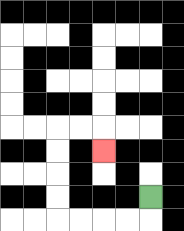{'start': '[6, 8]', 'end': '[4, 6]', 'path_directions': 'D,L,L,L,L,U,U,U,U,R,R,D', 'path_coordinates': '[[6, 8], [6, 9], [5, 9], [4, 9], [3, 9], [2, 9], [2, 8], [2, 7], [2, 6], [2, 5], [3, 5], [4, 5], [4, 6]]'}